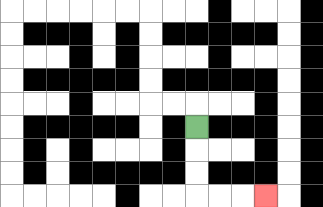{'start': '[8, 5]', 'end': '[11, 8]', 'path_directions': 'D,D,D,R,R,R', 'path_coordinates': '[[8, 5], [8, 6], [8, 7], [8, 8], [9, 8], [10, 8], [11, 8]]'}